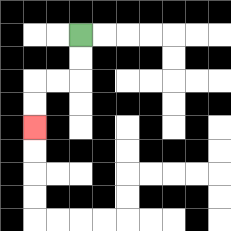{'start': '[3, 1]', 'end': '[1, 5]', 'path_directions': 'D,D,L,L,D,D', 'path_coordinates': '[[3, 1], [3, 2], [3, 3], [2, 3], [1, 3], [1, 4], [1, 5]]'}